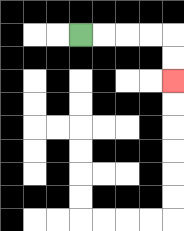{'start': '[3, 1]', 'end': '[7, 3]', 'path_directions': 'R,R,R,R,D,D', 'path_coordinates': '[[3, 1], [4, 1], [5, 1], [6, 1], [7, 1], [7, 2], [7, 3]]'}